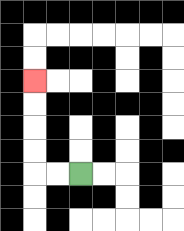{'start': '[3, 7]', 'end': '[1, 3]', 'path_directions': 'L,L,U,U,U,U', 'path_coordinates': '[[3, 7], [2, 7], [1, 7], [1, 6], [1, 5], [1, 4], [1, 3]]'}